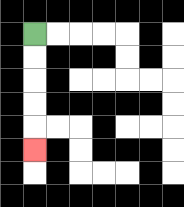{'start': '[1, 1]', 'end': '[1, 6]', 'path_directions': 'D,D,D,D,D', 'path_coordinates': '[[1, 1], [1, 2], [1, 3], [1, 4], [1, 5], [1, 6]]'}